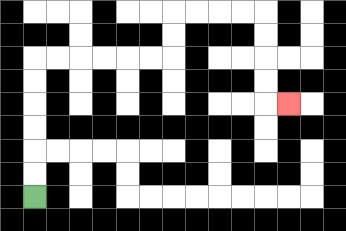{'start': '[1, 8]', 'end': '[12, 4]', 'path_directions': 'U,U,U,U,U,U,R,R,R,R,R,R,U,U,R,R,R,R,D,D,D,D,R', 'path_coordinates': '[[1, 8], [1, 7], [1, 6], [1, 5], [1, 4], [1, 3], [1, 2], [2, 2], [3, 2], [4, 2], [5, 2], [6, 2], [7, 2], [7, 1], [7, 0], [8, 0], [9, 0], [10, 0], [11, 0], [11, 1], [11, 2], [11, 3], [11, 4], [12, 4]]'}